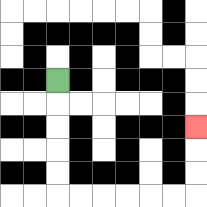{'start': '[2, 3]', 'end': '[8, 5]', 'path_directions': 'D,D,D,D,D,R,R,R,R,R,R,U,U,U', 'path_coordinates': '[[2, 3], [2, 4], [2, 5], [2, 6], [2, 7], [2, 8], [3, 8], [4, 8], [5, 8], [6, 8], [7, 8], [8, 8], [8, 7], [8, 6], [8, 5]]'}